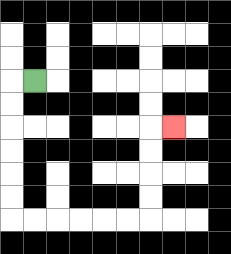{'start': '[1, 3]', 'end': '[7, 5]', 'path_directions': 'L,D,D,D,D,D,D,R,R,R,R,R,R,U,U,U,U,R', 'path_coordinates': '[[1, 3], [0, 3], [0, 4], [0, 5], [0, 6], [0, 7], [0, 8], [0, 9], [1, 9], [2, 9], [3, 9], [4, 9], [5, 9], [6, 9], [6, 8], [6, 7], [6, 6], [6, 5], [7, 5]]'}